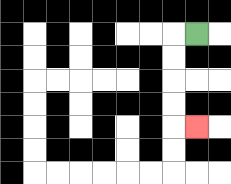{'start': '[8, 1]', 'end': '[8, 5]', 'path_directions': 'L,D,D,D,D,R', 'path_coordinates': '[[8, 1], [7, 1], [7, 2], [7, 3], [7, 4], [7, 5], [8, 5]]'}